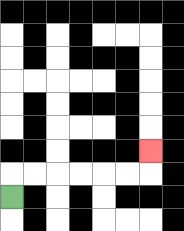{'start': '[0, 8]', 'end': '[6, 6]', 'path_directions': 'U,R,R,R,R,R,R,U', 'path_coordinates': '[[0, 8], [0, 7], [1, 7], [2, 7], [3, 7], [4, 7], [5, 7], [6, 7], [6, 6]]'}